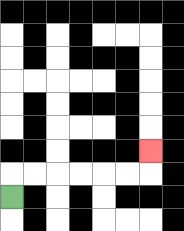{'start': '[0, 8]', 'end': '[6, 6]', 'path_directions': 'U,R,R,R,R,R,R,U', 'path_coordinates': '[[0, 8], [0, 7], [1, 7], [2, 7], [3, 7], [4, 7], [5, 7], [6, 7], [6, 6]]'}